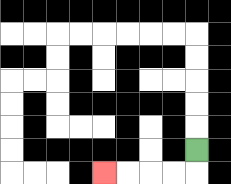{'start': '[8, 6]', 'end': '[4, 7]', 'path_directions': 'D,L,L,L,L', 'path_coordinates': '[[8, 6], [8, 7], [7, 7], [6, 7], [5, 7], [4, 7]]'}